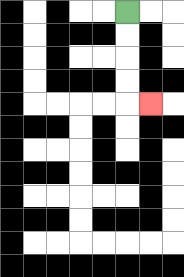{'start': '[5, 0]', 'end': '[6, 4]', 'path_directions': 'D,D,D,D,R', 'path_coordinates': '[[5, 0], [5, 1], [5, 2], [5, 3], [5, 4], [6, 4]]'}